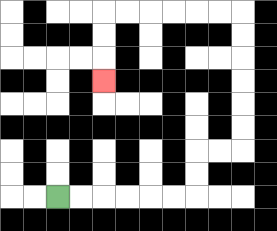{'start': '[2, 8]', 'end': '[4, 3]', 'path_directions': 'R,R,R,R,R,R,U,U,R,R,U,U,U,U,U,U,L,L,L,L,L,L,D,D,D', 'path_coordinates': '[[2, 8], [3, 8], [4, 8], [5, 8], [6, 8], [7, 8], [8, 8], [8, 7], [8, 6], [9, 6], [10, 6], [10, 5], [10, 4], [10, 3], [10, 2], [10, 1], [10, 0], [9, 0], [8, 0], [7, 0], [6, 0], [5, 0], [4, 0], [4, 1], [4, 2], [4, 3]]'}